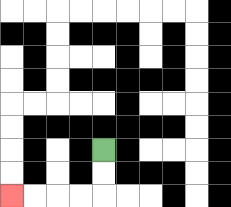{'start': '[4, 6]', 'end': '[0, 8]', 'path_directions': 'D,D,L,L,L,L', 'path_coordinates': '[[4, 6], [4, 7], [4, 8], [3, 8], [2, 8], [1, 8], [0, 8]]'}